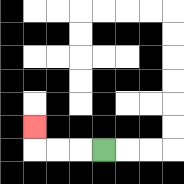{'start': '[4, 6]', 'end': '[1, 5]', 'path_directions': 'L,L,L,U', 'path_coordinates': '[[4, 6], [3, 6], [2, 6], [1, 6], [1, 5]]'}